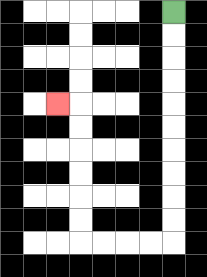{'start': '[7, 0]', 'end': '[2, 4]', 'path_directions': 'D,D,D,D,D,D,D,D,D,D,L,L,L,L,U,U,U,U,U,U,L', 'path_coordinates': '[[7, 0], [7, 1], [7, 2], [7, 3], [7, 4], [7, 5], [7, 6], [7, 7], [7, 8], [7, 9], [7, 10], [6, 10], [5, 10], [4, 10], [3, 10], [3, 9], [3, 8], [3, 7], [3, 6], [3, 5], [3, 4], [2, 4]]'}